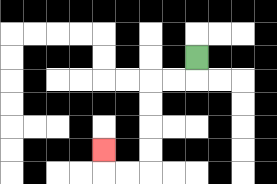{'start': '[8, 2]', 'end': '[4, 6]', 'path_directions': 'D,L,L,D,D,D,D,L,L,U', 'path_coordinates': '[[8, 2], [8, 3], [7, 3], [6, 3], [6, 4], [6, 5], [6, 6], [6, 7], [5, 7], [4, 7], [4, 6]]'}